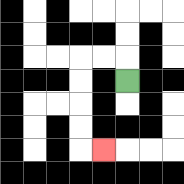{'start': '[5, 3]', 'end': '[4, 6]', 'path_directions': 'U,L,L,D,D,D,D,R', 'path_coordinates': '[[5, 3], [5, 2], [4, 2], [3, 2], [3, 3], [3, 4], [3, 5], [3, 6], [4, 6]]'}